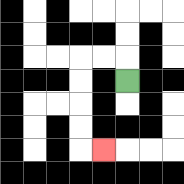{'start': '[5, 3]', 'end': '[4, 6]', 'path_directions': 'U,L,L,D,D,D,D,R', 'path_coordinates': '[[5, 3], [5, 2], [4, 2], [3, 2], [3, 3], [3, 4], [3, 5], [3, 6], [4, 6]]'}